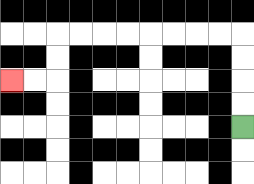{'start': '[10, 5]', 'end': '[0, 3]', 'path_directions': 'U,U,U,U,L,L,L,L,L,L,L,L,D,D,L,L', 'path_coordinates': '[[10, 5], [10, 4], [10, 3], [10, 2], [10, 1], [9, 1], [8, 1], [7, 1], [6, 1], [5, 1], [4, 1], [3, 1], [2, 1], [2, 2], [2, 3], [1, 3], [0, 3]]'}